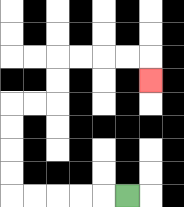{'start': '[5, 8]', 'end': '[6, 3]', 'path_directions': 'L,L,L,L,L,U,U,U,U,R,R,U,U,R,R,R,R,D', 'path_coordinates': '[[5, 8], [4, 8], [3, 8], [2, 8], [1, 8], [0, 8], [0, 7], [0, 6], [0, 5], [0, 4], [1, 4], [2, 4], [2, 3], [2, 2], [3, 2], [4, 2], [5, 2], [6, 2], [6, 3]]'}